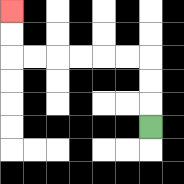{'start': '[6, 5]', 'end': '[0, 0]', 'path_directions': 'U,U,U,L,L,L,L,L,L,U,U', 'path_coordinates': '[[6, 5], [6, 4], [6, 3], [6, 2], [5, 2], [4, 2], [3, 2], [2, 2], [1, 2], [0, 2], [0, 1], [0, 0]]'}